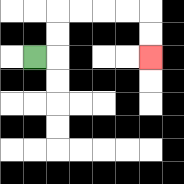{'start': '[1, 2]', 'end': '[6, 2]', 'path_directions': 'R,U,U,R,R,R,R,D,D', 'path_coordinates': '[[1, 2], [2, 2], [2, 1], [2, 0], [3, 0], [4, 0], [5, 0], [6, 0], [6, 1], [6, 2]]'}